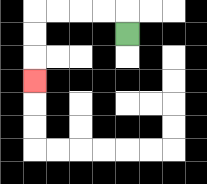{'start': '[5, 1]', 'end': '[1, 3]', 'path_directions': 'U,L,L,L,L,D,D,D', 'path_coordinates': '[[5, 1], [5, 0], [4, 0], [3, 0], [2, 0], [1, 0], [1, 1], [1, 2], [1, 3]]'}